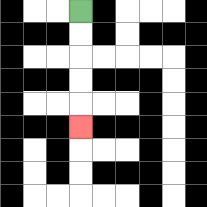{'start': '[3, 0]', 'end': '[3, 5]', 'path_directions': 'D,D,D,D,D', 'path_coordinates': '[[3, 0], [3, 1], [3, 2], [3, 3], [3, 4], [3, 5]]'}